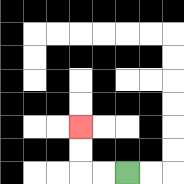{'start': '[5, 7]', 'end': '[3, 5]', 'path_directions': 'L,L,U,U', 'path_coordinates': '[[5, 7], [4, 7], [3, 7], [3, 6], [3, 5]]'}